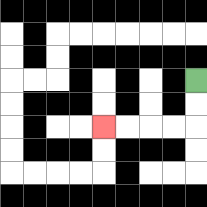{'start': '[8, 3]', 'end': '[4, 5]', 'path_directions': 'D,D,L,L,L,L', 'path_coordinates': '[[8, 3], [8, 4], [8, 5], [7, 5], [6, 5], [5, 5], [4, 5]]'}